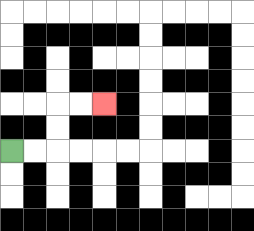{'start': '[0, 6]', 'end': '[4, 4]', 'path_directions': 'R,R,U,U,R,R', 'path_coordinates': '[[0, 6], [1, 6], [2, 6], [2, 5], [2, 4], [3, 4], [4, 4]]'}